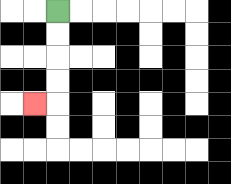{'start': '[2, 0]', 'end': '[1, 4]', 'path_directions': 'D,D,D,D,L', 'path_coordinates': '[[2, 0], [2, 1], [2, 2], [2, 3], [2, 4], [1, 4]]'}